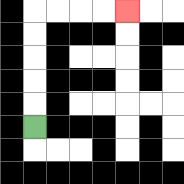{'start': '[1, 5]', 'end': '[5, 0]', 'path_directions': 'U,U,U,U,U,R,R,R,R', 'path_coordinates': '[[1, 5], [1, 4], [1, 3], [1, 2], [1, 1], [1, 0], [2, 0], [3, 0], [4, 0], [5, 0]]'}